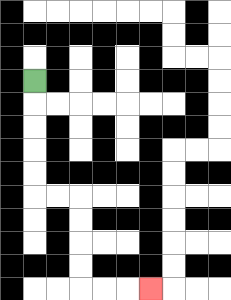{'start': '[1, 3]', 'end': '[6, 12]', 'path_directions': 'D,D,D,D,D,R,R,D,D,D,D,R,R,R', 'path_coordinates': '[[1, 3], [1, 4], [1, 5], [1, 6], [1, 7], [1, 8], [2, 8], [3, 8], [3, 9], [3, 10], [3, 11], [3, 12], [4, 12], [5, 12], [6, 12]]'}